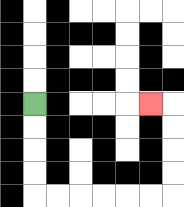{'start': '[1, 4]', 'end': '[6, 4]', 'path_directions': 'D,D,D,D,R,R,R,R,R,R,U,U,U,U,L', 'path_coordinates': '[[1, 4], [1, 5], [1, 6], [1, 7], [1, 8], [2, 8], [3, 8], [4, 8], [5, 8], [6, 8], [7, 8], [7, 7], [7, 6], [7, 5], [7, 4], [6, 4]]'}